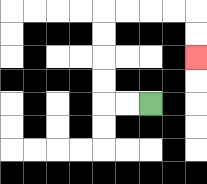{'start': '[6, 4]', 'end': '[8, 2]', 'path_directions': 'L,L,U,U,U,U,R,R,R,R,D,D', 'path_coordinates': '[[6, 4], [5, 4], [4, 4], [4, 3], [4, 2], [4, 1], [4, 0], [5, 0], [6, 0], [7, 0], [8, 0], [8, 1], [8, 2]]'}